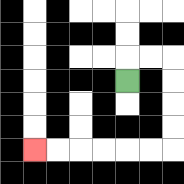{'start': '[5, 3]', 'end': '[1, 6]', 'path_directions': 'U,R,R,D,D,D,D,L,L,L,L,L,L', 'path_coordinates': '[[5, 3], [5, 2], [6, 2], [7, 2], [7, 3], [7, 4], [7, 5], [7, 6], [6, 6], [5, 6], [4, 6], [3, 6], [2, 6], [1, 6]]'}